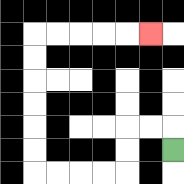{'start': '[7, 6]', 'end': '[6, 1]', 'path_directions': 'U,L,L,D,D,L,L,L,L,U,U,U,U,U,U,R,R,R,R,R', 'path_coordinates': '[[7, 6], [7, 5], [6, 5], [5, 5], [5, 6], [5, 7], [4, 7], [3, 7], [2, 7], [1, 7], [1, 6], [1, 5], [1, 4], [1, 3], [1, 2], [1, 1], [2, 1], [3, 1], [4, 1], [5, 1], [6, 1]]'}